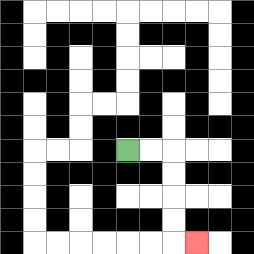{'start': '[5, 6]', 'end': '[8, 10]', 'path_directions': 'R,R,D,D,D,D,R', 'path_coordinates': '[[5, 6], [6, 6], [7, 6], [7, 7], [7, 8], [7, 9], [7, 10], [8, 10]]'}